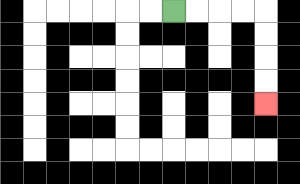{'start': '[7, 0]', 'end': '[11, 4]', 'path_directions': 'R,R,R,R,D,D,D,D', 'path_coordinates': '[[7, 0], [8, 0], [9, 0], [10, 0], [11, 0], [11, 1], [11, 2], [11, 3], [11, 4]]'}